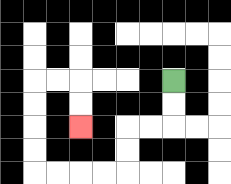{'start': '[7, 3]', 'end': '[3, 5]', 'path_directions': 'D,D,L,L,D,D,L,L,L,L,U,U,U,U,R,R,D,D', 'path_coordinates': '[[7, 3], [7, 4], [7, 5], [6, 5], [5, 5], [5, 6], [5, 7], [4, 7], [3, 7], [2, 7], [1, 7], [1, 6], [1, 5], [1, 4], [1, 3], [2, 3], [3, 3], [3, 4], [3, 5]]'}